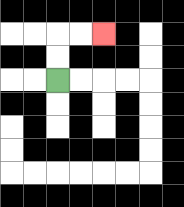{'start': '[2, 3]', 'end': '[4, 1]', 'path_directions': 'U,U,R,R', 'path_coordinates': '[[2, 3], [2, 2], [2, 1], [3, 1], [4, 1]]'}